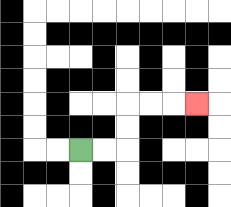{'start': '[3, 6]', 'end': '[8, 4]', 'path_directions': 'R,R,U,U,R,R,R', 'path_coordinates': '[[3, 6], [4, 6], [5, 6], [5, 5], [5, 4], [6, 4], [7, 4], [8, 4]]'}